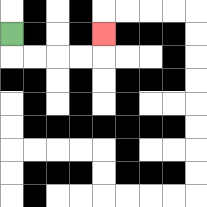{'start': '[0, 1]', 'end': '[4, 1]', 'path_directions': 'D,R,R,R,R,U', 'path_coordinates': '[[0, 1], [0, 2], [1, 2], [2, 2], [3, 2], [4, 2], [4, 1]]'}